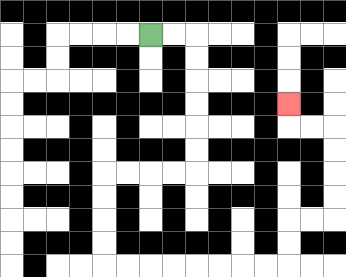{'start': '[6, 1]', 'end': '[12, 4]', 'path_directions': 'R,R,D,D,D,D,D,D,L,L,L,L,D,D,D,D,R,R,R,R,R,R,R,R,U,U,R,R,U,U,U,U,L,L,U', 'path_coordinates': '[[6, 1], [7, 1], [8, 1], [8, 2], [8, 3], [8, 4], [8, 5], [8, 6], [8, 7], [7, 7], [6, 7], [5, 7], [4, 7], [4, 8], [4, 9], [4, 10], [4, 11], [5, 11], [6, 11], [7, 11], [8, 11], [9, 11], [10, 11], [11, 11], [12, 11], [12, 10], [12, 9], [13, 9], [14, 9], [14, 8], [14, 7], [14, 6], [14, 5], [13, 5], [12, 5], [12, 4]]'}